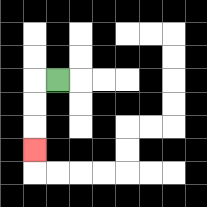{'start': '[2, 3]', 'end': '[1, 6]', 'path_directions': 'L,D,D,D', 'path_coordinates': '[[2, 3], [1, 3], [1, 4], [1, 5], [1, 6]]'}